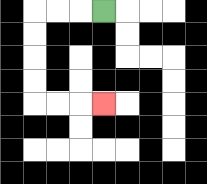{'start': '[4, 0]', 'end': '[4, 4]', 'path_directions': 'L,L,L,D,D,D,D,R,R,R', 'path_coordinates': '[[4, 0], [3, 0], [2, 0], [1, 0], [1, 1], [1, 2], [1, 3], [1, 4], [2, 4], [3, 4], [4, 4]]'}